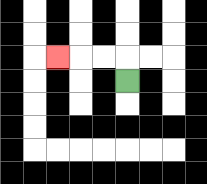{'start': '[5, 3]', 'end': '[2, 2]', 'path_directions': 'U,L,L,L', 'path_coordinates': '[[5, 3], [5, 2], [4, 2], [3, 2], [2, 2]]'}